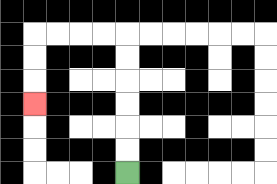{'start': '[5, 7]', 'end': '[1, 4]', 'path_directions': 'U,U,U,U,U,U,L,L,L,L,D,D,D', 'path_coordinates': '[[5, 7], [5, 6], [5, 5], [5, 4], [5, 3], [5, 2], [5, 1], [4, 1], [3, 1], [2, 1], [1, 1], [1, 2], [1, 3], [1, 4]]'}